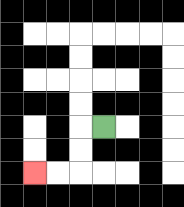{'start': '[4, 5]', 'end': '[1, 7]', 'path_directions': 'L,D,D,L,L', 'path_coordinates': '[[4, 5], [3, 5], [3, 6], [3, 7], [2, 7], [1, 7]]'}